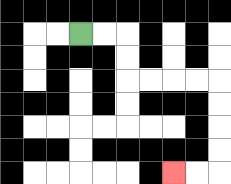{'start': '[3, 1]', 'end': '[7, 7]', 'path_directions': 'R,R,D,D,R,R,R,R,D,D,D,D,L,L', 'path_coordinates': '[[3, 1], [4, 1], [5, 1], [5, 2], [5, 3], [6, 3], [7, 3], [8, 3], [9, 3], [9, 4], [9, 5], [9, 6], [9, 7], [8, 7], [7, 7]]'}